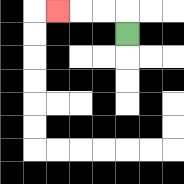{'start': '[5, 1]', 'end': '[2, 0]', 'path_directions': 'U,L,L,L', 'path_coordinates': '[[5, 1], [5, 0], [4, 0], [3, 0], [2, 0]]'}